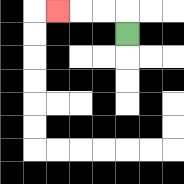{'start': '[5, 1]', 'end': '[2, 0]', 'path_directions': 'U,L,L,L', 'path_coordinates': '[[5, 1], [5, 0], [4, 0], [3, 0], [2, 0]]'}